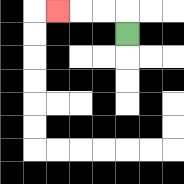{'start': '[5, 1]', 'end': '[2, 0]', 'path_directions': 'U,L,L,L', 'path_coordinates': '[[5, 1], [5, 0], [4, 0], [3, 0], [2, 0]]'}